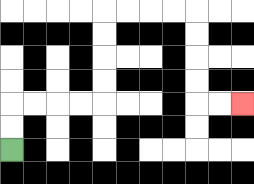{'start': '[0, 6]', 'end': '[10, 4]', 'path_directions': 'U,U,R,R,R,R,U,U,U,U,R,R,R,R,D,D,D,D,R,R', 'path_coordinates': '[[0, 6], [0, 5], [0, 4], [1, 4], [2, 4], [3, 4], [4, 4], [4, 3], [4, 2], [4, 1], [4, 0], [5, 0], [6, 0], [7, 0], [8, 0], [8, 1], [8, 2], [8, 3], [8, 4], [9, 4], [10, 4]]'}